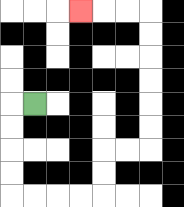{'start': '[1, 4]', 'end': '[3, 0]', 'path_directions': 'L,D,D,D,D,R,R,R,R,U,U,R,R,U,U,U,U,U,U,L,L,L', 'path_coordinates': '[[1, 4], [0, 4], [0, 5], [0, 6], [0, 7], [0, 8], [1, 8], [2, 8], [3, 8], [4, 8], [4, 7], [4, 6], [5, 6], [6, 6], [6, 5], [6, 4], [6, 3], [6, 2], [6, 1], [6, 0], [5, 0], [4, 0], [3, 0]]'}